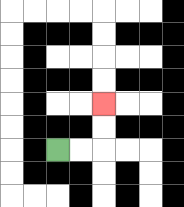{'start': '[2, 6]', 'end': '[4, 4]', 'path_directions': 'R,R,U,U', 'path_coordinates': '[[2, 6], [3, 6], [4, 6], [4, 5], [4, 4]]'}